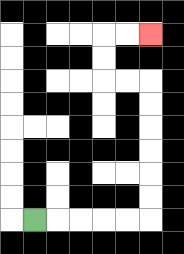{'start': '[1, 9]', 'end': '[6, 1]', 'path_directions': 'R,R,R,R,R,U,U,U,U,U,U,L,L,U,U,R,R', 'path_coordinates': '[[1, 9], [2, 9], [3, 9], [4, 9], [5, 9], [6, 9], [6, 8], [6, 7], [6, 6], [6, 5], [6, 4], [6, 3], [5, 3], [4, 3], [4, 2], [4, 1], [5, 1], [6, 1]]'}